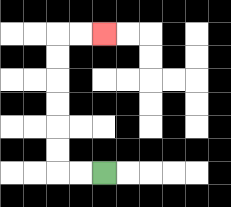{'start': '[4, 7]', 'end': '[4, 1]', 'path_directions': 'L,L,U,U,U,U,U,U,R,R', 'path_coordinates': '[[4, 7], [3, 7], [2, 7], [2, 6], [2, 5], [2, 4], [2, 3], [2, 2], [2, 1], [3, 1], [4, 1]]'}